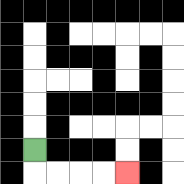{'start': '[1, 6]', 'end': '[5, 7]', 'path_directions': 'D,R,R,R,R', 'path_coordinates': '[[1, 6], [1, 7], [2, 7], [3, 7], [4, 7], [5, 7]]'}